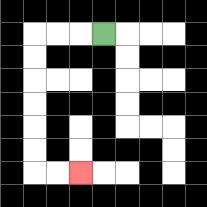{'start': '[4, 1]', 'end': '[3, 7]', 'path_directions': 'L,L,L,D,D,D,D,D,D,R,R', 'path_coordinates': '[[4, 1], [3, 1], [2, 1], [1, 1], [1, 2], [1, 3], [1, 4], [1, 5], [1, 6], [1, 7], [2, 7], [3, 7]]'}